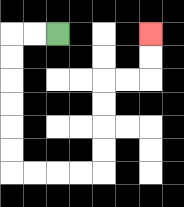{'start': '[2, 1]', 'end': '[6, 1]', 'path_directions': 'L,L,D,D,D,D,D,D,R,R,R,R,U,U,U,U,R,R,U,U', 'path_coordinates': '[[2, 1], [1, 1], [0, 1], [0, 2], [0, 3], [0, 4], [0, 5], [0, 6], [0, 7], [1, 7], [2, 7], [3, 7], [4, 7], [4, 6], [4, 5], [4, 4], [4, 3], [5, 3], [6, 3], [6, 2], [6, 1]]'}